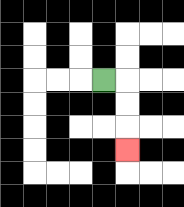{'start': '[4, 3]', 'end': '[5, 6]', 'path_directions': 'R,D,D,D', 'path_coordinates': '[[4, 3], [5, 3], [5, 4], [5, 5], [5, 6]]'}